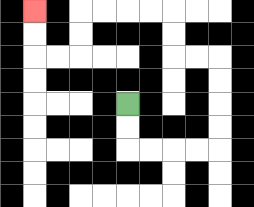{'start': '[5, 4]', 'end': '[1, 0]', 'path_directions': 'D,D,R,R,R,R,U,U,U,U,L,L,U,U,L,L,L,L,D,D,L,L,U,U', 'path_coordinates': '[[5, 4], [5, 5], [5, 6], [6, 6], [7, 6], [8, 6], [9, 6], [9, 5], [9, 4], [9, 3], [9, 2], [8, 2], [7, 2], [7, 1], [7, 0], [6, 0], [5, 0], [4, 0], [3, 0], [3, 1], [3, 2], [2, 2], [1, 2], [1, 1], [1, 0]]'}